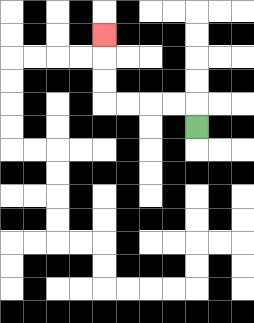{'start': '[8, 5]', 'end': '[4, 1]', 'path_directions': 'U,L,L,L,L,U,U,U', 'path_coordinates': '[[8, 5], [8, 4], [7, 4], [6, 4], [5, 4], [4, 4], [4, 3], [4, 2], [4, 1]]'}